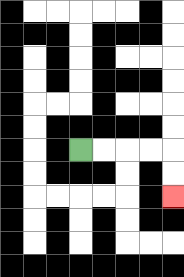{'start': '[3, 6]', 'end': '[7, 8]', 'path_directions': 'R,R,R,R,D,D', 'path_coordinates': '[[3, 6], [4, 6], [5, 6], [6, 6], [7, 6], [7, 7], [7, 8]]'}